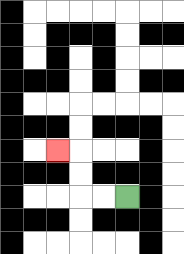{'start': '[5, 8]', 'end': '[2, 6]', 'path_directions': 'L,L,U,U,L', 'path_coordinates': '[[5, 8], [4, 8], [3, 8], [3, 7], [3, 6], [2, 6]]'}